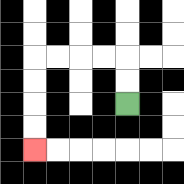{'start': '[5, 4]', 'end': '[1, 6]', 'path_directions': 'U,U,L,L,L,L,D,D,D,D', 'path_coordinates': '[[5, 4], [5, 3], [5, 2], [4, 2], [3, 2], [2, 2], [1, 2], [1, 3], [1, 4], [1, 5], [1, 6]]'}